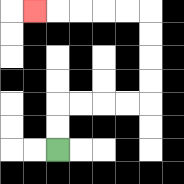{'start': '[2, 6]', 'end': '[1, 0]', 'path_directions': 'U,U,R,R,R,R,U,U,U,U,L,L,L,L,L', 'path_coordinates': '[[2, 6], [2, 5], [2, 4], [3, 4], [4, 4], [5, 4], [6, 4], [6, 3], [6, 2], [6, 1], [6, 0], [5, 0], [4, 0], [3, 0], [2, 0], [1, 0]]'}